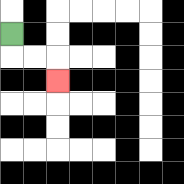{'start': '[0, 1]', 'end': '[2, 3]', 'path_directions': 'D,R,R,D', 'path_coordinates': '[[0, 1], [0, 2], [1, 2], [2, 2], [2, 3]]'}